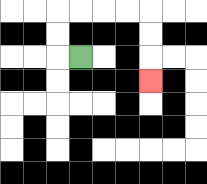{'start': '[3, 2]', 'end': '[6, 3]', 'path_directions': 'L,U,U,R,R,R,R,D,D,D', 'path_coordinates': '[[3, 2], [2, 2], [2, 1], [2, 0], [3, 0], [4, 0], [5, 0], [6, 0], [6, 1], [6, 2], [6, 3]]'}